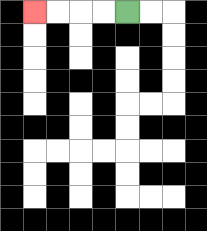{'start': '[5, 0]', 'end': '[1, 0]', 'path_directions': 'L,L,L,L', 'path_coordinates': '[[5, 0], [4, 0], [3, 0], [2, 0], [1, 0]]'}